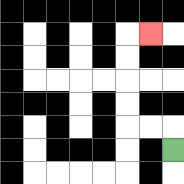{'start': '[7, 6]', 'end': '[6, 1]', 'path_directions': 'U,L,L,U,U,U,U,R', 'path_coordinates': '[[7, 6], [7, 5], [6, 5], [5, 5], [5, 4], [5, 3], [5, 2], [5, 1], [6, 1]]'}